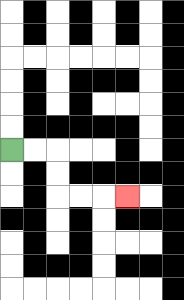{'start': '[0, 6]', 'end': '[5, 8]', 'path_directions': 'R,R,D,D,R,R,R', 'path_coordinates': '[[0, 6], [1, 6], [2, 6], [2, 7], [2, 8], [3, 8], [4, 8], [5, 8]]'}